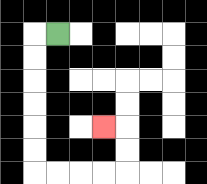{'start': '[2, 1]', 'end': '[4, 5]', 'path_directions': 'L,D,D,D,D,D,D,R,R,R,R,U,U,L', 'path_coordinates': '[[2, 1], [1, 1], [1, 2], [1, 3], [1, 4], [1, 5], [1, 6], [1, 7], [2, 7], [3, 7], [4, 7], [5, 7], [5, 6], [5, 5], [4, 5]]'}